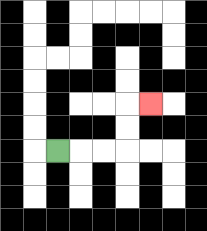{'start': '[2, 6]', 'end': '[6, 4]', 'path_directions': 'R,R,R,U,U,R', 'path_coordinates': '[[2, 6], [3, 6], [4, 6], [5, 6], [5, 5], [5, 4], [6, 4]]'}